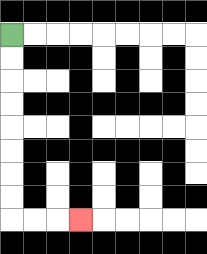{'start': '[0, 1]', 'end': '[3, 9]', 'path_directions': 'D,D,D,D,D,D,D,D,R,R,R', 'path_coordinates': '[[0, 1], [0, 2], [0, 3], [0, 4], [0, 5], [0, 6], [0, 7], [0, 8], [0, 9], [1, 9], [2, 9], [3, 9]]'}